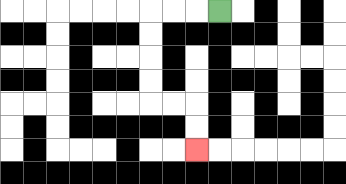{'start': '[9, 0]', 'end': '[8, 6]', 'path_directions': 'L,L,L,D,D,D,D,R,R,D,D', 'path_coordinates': '[[9, 0], [8, 0], [7, 0], [6, 0], [6, 1], [6, 2], [6, 3], [6, 4], [7, 4], [8, 4], [8, 5], [8, 6]]'}